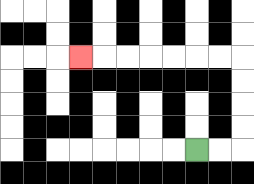{'start': '[8, 6]', 'end': '[3, 2]', 'path_directions': 'R,R,U,U,U,U,L,L,L,L,L,L,L', 'path_coordinates': '[[8, 6], [9, 6], [10, 6], [10, 5], [10, 4], [10, 3], [10, 2], [9, 2], [8, 2], [7, 2], [6, 2], [5, 2], [4, 2], [3, 2]]'}